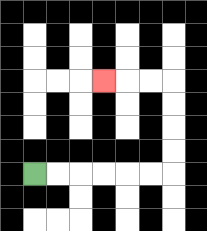{'start': '[1, 7]', 'end': '[4, 3]', 'path_directions': 'R,R,R,R,R,R,U,U,U,U,L,L,L', 'path_coordinates': '[[1, 7], [2, 7], [3, 7], [4, 7], [5, 7], [6, 7], [7, 7], [7, 6], [7, 5], [7, 4], [7, 3], [6, 3], [5, 3], [4, 3]]'}